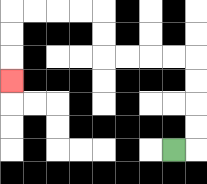{'start': '[7, 6]', 'end': '[0, 3]', 'path_directions': 'R,U,U,U,U,L,L,L,L,U,U,L,L,L,L,D,D,D', 'path_coordinates': '[[7, 6], [8, 6], [8, 5], [8, 4], [8, 3], [8, 2], [7, 2], [6, 2], [5, 2], [4, 2], [4, 1], [4, 0], [3, 0], [2, 0], [1, 0], [0, 0], [0, 1], [0, 2], [0, 3]]'}